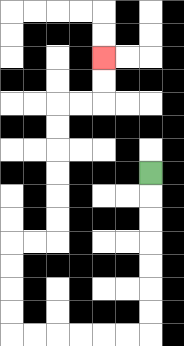{'start': '[6, 7]', 'end': '[4, 2]', 'path_directions': 'D,D,D,D,D,D,D,L,L,L,L,L,L,U,U,U,U,R,R,U,U,U,U,U,U,R,R,U,U', 'path_coordinates': '[[6, 7], [6, 8], [6, 9], [6, 10], [6, 11], [6, 12], [6, 13], [6, 14], [5, 14], [4, 14], [3, 14], [2, 14], [1, 14], [0, 14], [0, 13], [0, 12], [0, 11], [0, 10], [1, 10], [2, 10], [2, 9], [2, 8], [2, 7], [2, 6], [2, 5], [2, 4], [3, 4], [4, 4], [4, 3], [4, 2]]'}